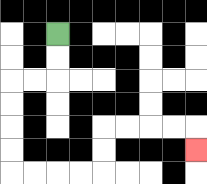{'start': '[2, 1]', 'end': '[8, 6]', 'path_directions': 'D,D,L,L,D,D,D,D,R,R,R,R,U,U,R,R,R,R,D', 'path_coordinates': '[[2, 1], [2, 2], [2, 3], [1, 3], [0, 3], [0, 4], [0, 5], [0, 6], [0, 7], [1, 7], [2, 7], [3, 7], [4, 7], [4, 6], [4, 5], [5, 5], [6, 5], [7, 5], [8, 5], [8, 6]]'}